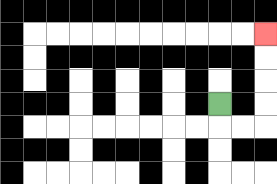{'start': '[9, 4]', 'end': '[11, 1]', 'path_directions': 'D,R,R,U,U,U,U', 'path_coordinates': '[[9, 4], [9, 5], [10, 5], [11, 5], [11, 4], [11, 3], [11, 2], [11, 1]]'}